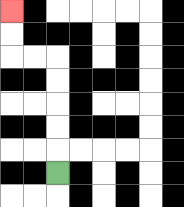{'start': '[2, 7]', 'end': '[0, 0]', 'path_directions': 'U,U,U,U,U,L,L,U,U', 'path_coordinates': '[[2, 7], [2, 6], [2, 5], [2, 4], [2, 3], [2, 2], [1, 2], [0, 2], [0, 1], [0, 0]]'}